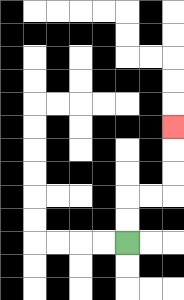{'start': '[5, 10]', 'end': '[7, 5]', 'path_directions': 'U,U,R,R,U,U,U', 'path_coordinates': '[[5, 10], [5, 9], [5, 8], [6, 8], [7, 8], [7, 7], [7, 6], [7, 5]]'}